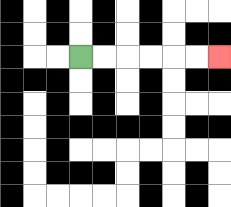{'start': '[3, 2]', 'end': '[9, 2]', 'path_directions': 'R,R,R,R,R,R', 'path_coordinates': '[[3, 2], [4, 2], [5, 2], [6, 2], [7, 2], [8, 2], [9, 2]]'}